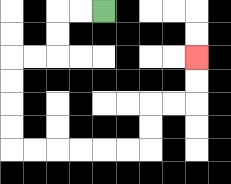{'start': '[4, 0]', 'end': '[8, 2]', 'path_directions': 'L,L,D,D,L,L,D,D,D,D,R,R,R,R,R,R,U,U,R,R,U,U', 'path_coordinates': '[[4, 0], [3, 0], [2, 0], [2, 1], [2, 2], [1, 2], [0, 2], [0, 3], [0, 4], [0, 5], [0, 6], [1, 6], [2, 6], [3, 6], [4, 6], [5, 6], [6, 6], [6, 5], [6, 4], [7, 4], [8, 4], [8, 3], [8, 2]]'}